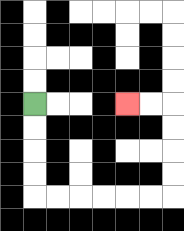{'start': '[1, 4]', 'end': '[5, 4]', 'path_directions': 'D,D,D,D,R,R,R,R,R,R,U,U,U,U,L,L', 'path_coordinates': '[[1, 4], [1, 5], [1, 6], [1, 7], [1, 8], [2, 8], [3, 8], [4, 8], [5, 8], [6, 8], [7, 8], [7, 7], [7, 6], [7, 5], [7, 4], [6, 4], [5, 4]]'}